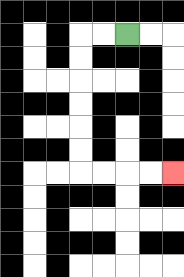{'start': '[5, 1]', 'end': '[7, 7]', 'path_directions': 'L,L,D,D,D,D,D,D,R,R,R,R', 'path_coordinates': '[[5, 1], [4, 1], [3, 1], [3, 2], [3, 3], [3, 4], [3, 5], [3, 6], [3, 7], [4, 7], [5, 7], [6, 7], [7, 7]]'}